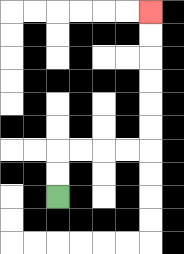{'start': '[2, 8]', 'end': '[6, 0]', 'path_directions': 'U,U,R,R,R,R,U,U,U,U,U,U', 'path_coordinates': '[[2, 8], [2, 7], [2, 6], [3, 6], [4, 6], [5, 6], [6, 6], [6, 5], [6, 4], [6, 3], [6, 2], [6, 1], [6, 0]]'}